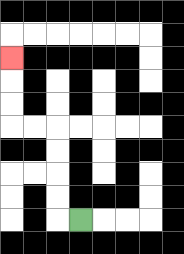{'start': '[3, 9]', 'end': '[0, 2]', 'path_directions': 'L,U,U,U,U,L,L,U,U,U', 'path_coordinates': '[[3, 9], [2, 9], [2, 8], [2, 7], [2, 6], [2, 5], [1, 5], [0, 5], [0, 4], [0, 3], [0, 2]]'}